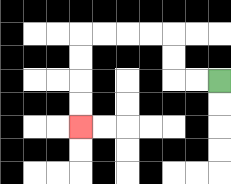{'start': '[9, 3]', 'end': '[3, 5]', 'path_directions': 'L,L,U,U,L,L,L,L,D,D,D,D', 'path_coordinates': '[[9, 3], [8, 3], [7, 3], [7, 2], [7, 1], [6, 1], [5, 1], [4, 1], [3, 1], [3, 2], [3, 3], [3, 4], [3, 5]]'}